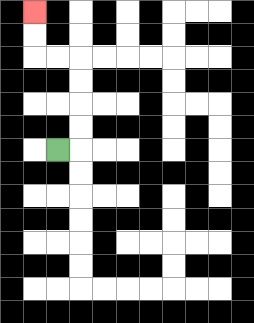{'start': '[2, 6]', 'end': '[1, 0]', 'path_directions': 'R,U,U,U,U,L,L,U,U', 'path_coordinates': '[[2, 6], [3, 6], [3, 5], [3, 4], [3, 3], [3, 2], [2, 2], [1, 2], [1, 1], [1, 0]]'}